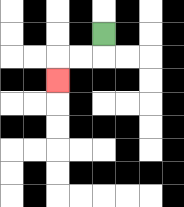{'start': '[4, 1]', 'end': '[2, 3]', 'path_directions': 'D,L,L,D', 'path_coordinates': '[[4, 1], [4, 2], [3, 2], [2, 2], [2, 3]]'}